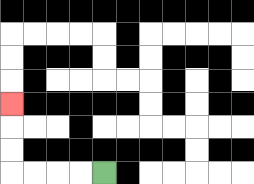{'start': '[4, 7]', 'end': '[0, 4]', 'path_directions': 'L,L,L,L,U,U,U', 'path_coordinates': '[[4, 7], [3, 7], [2, 7], [1, 7], [0, 7], [0, 6], [0, 5], [0, 4]]'}